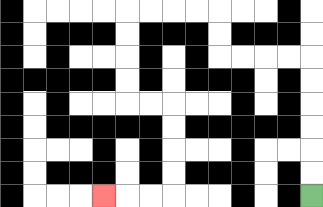{'start': '[13, 8]', 'end': '[4, 8]', 'path_directions': 'U,U,U,U,U,U,L,L,L,L,U,U,L,L,L,L,D,D,D,D,R,R,D,D,D,D,L,L,L', 'path_coordinates': '[[13, 8], [13, 7], [13, 6], [13, 5], [13, 4], [13, 3], [13, 2], [12, 2], [11, 2], [10, 2], [9, 2], [9, 1], [9, 0], [8, 0], [7, 0], [6, 0], [5, 0], [5, 1], [5, 2], [5, 3], [5, 4], [6, 4], [7, 4], [7, 5], [7, 6], [7, 7], [7, 8], [6, 8], [5, 8], [4, 8]]'}